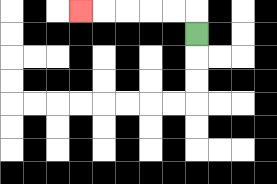{'start': '[8, 1]', 'end': '[3, 0]', 'path_directions': 'U,L,L,L,L,L', 'path_coordinates': '[[8, 1], [8, 0], [7, 0], [6, 0], [5, 0], [4, 0], [3, 0]]'}